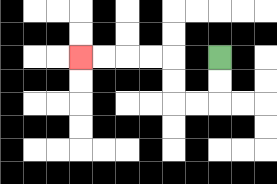{'start': '[9, 2]', 'end': '[3, 2]', 'path_directions': 'D,D,L,L,U,U,L,L,L,L', 'path_coordinates': '[[9, 2], [9, 3], [9, 4], [8, 4], [7, 4], [7, 3], [7, 2], [6, 2], [5, 2], [4, 2], [3, 2]]'}